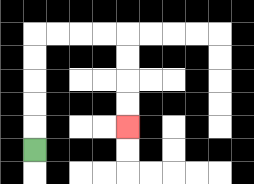{'start': '[1, 6]', 'end': '[5, 5]', 'path_directions': 'U,U,U,U,U,R,R,R,R,D,D,D,D', 'path_coordinates': '[[1, 6], [1, 5], [1, 4], [1, 3], [1, 2], [1, 1], [2, 1], [3, 1], [4, 1], [5, 1], [5, 2], [5, 3], [5, 4], [5, 5]]'}